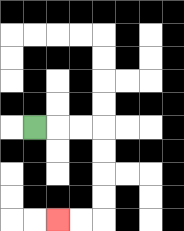{'start': '[1, 5]', 'end': '[2, 9]', 'path_directions': 'R,R,R,D,D,D,D,L,L', 'path_coordinates': '[[1, 5], [2, 5], [3, 5], [4, 5], [4, 6], [4, 7], [4, 8], [4, 9], [3, 9], [2, 9]]'}